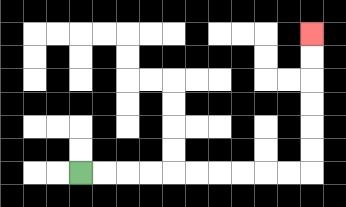{'start': '[3, 7]', 'end': '[13, 1]', 'path_directions': 'R,R,R,R,R,R,R,R,R,R,U,U,U,U,U,U', 'path_coordinates': '[[3, 7], [4, 7], [5, 7], [6, 7], [7, 7], [8, 7], [9, 7], [10, 7], [11, 7], [12, 7], [13, 7], [13, 6], [13, 5], [13, 4], [13, 3], [13, 2], [13, 1]]'}